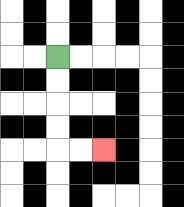{'start': '[2, 2]', 'end': '[4, 6]', 'path_directions': 'D,D,D,D,R,R', 'path_coordinates': '[[2, 2], [2, 3], [2, 4], [2, 5], [2, 6], [3, 6], [4, 6]]'}